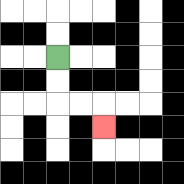{'start': '[2, 2]', 'end': '[4, 5]', 'path_directions': 'D,D,R,R,D', 'path_coordinates': '[[2, 2], [2, 3], [2, 4], [3, 4], [4, 4], [4, 5]]'}